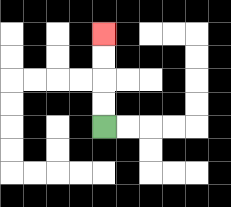{'start': '[4, 5]', 'end': '[4, 1]', 'path_directions': 'U,U,U,U', 'path_coordinates': '[[4, 5], [4, 4], [4, 3], [4, 2], [4, 1]]'}